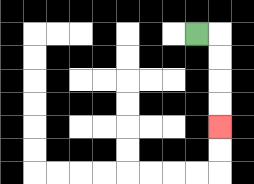{'start': '[8, 1]', 'end': '[9, 5]', 'path_directions': 'R,D,D,D,D', 'path_coordinates': '[[8, 1], [9, 1], [9, 2], [9, 3], [9, 4], [9, 5]]'}